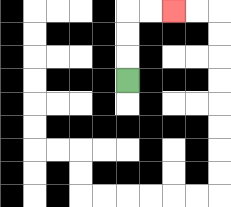{'start': '[5, 3]', 'end': '[7, 0]', 'path_directions': 'U,U,U,R,R', 'path_coordinates': '[[5, 3], [5, 2], [5, 1], [5, 0], [6, 0], [7, 0]]'}